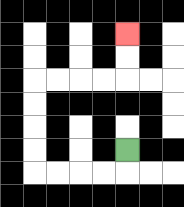{'start': '[5, 6]', 'end': '[5, 1]', 'path_directions': 'D,L,L,L,L,U,U,U,U,R,R,R,R,U,U', 'path_coordinates': '[[5, 6], [5, 7], [4, 7], [3, 7], [2, 7], [1, 7], [1, 6], [1, 5], [1, 4], [1, 3], [2, 3], [3, 3], [4, 3], [5, 3], [5, 2], [5, 1]]'}